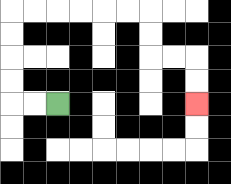{'start': '[2, 4]', 'end': '[8, 4]', 'path_directions': 'L,L,U,U,U,U,R,R,R,R,R,R,D,D,R,R,D,D', 'path_coordinates': '[[2, 4], [1, 4], [0, 4], [0, 3], [0, 2], [0, 1], [0, 0], [1, 0], [2, 0], [3, 0], [4, 0], [5, 0], [6, 0], [6, 1], [6, 2], [7, 2], [8, 2], [8, 3], [8, 4]]'}